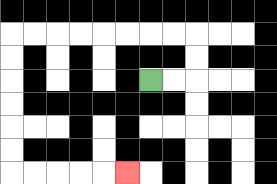{'start': '[6, 3]', 'end': '[5, 7]', 'path_directions': 'R,R,U,U,L,L,L,L,L,L,L,L,D,D,D,D,D,D,R,R,R,R,R', 'path_coordinates': '[[6, 3], [7, 3], [8, 3], [8, 2], [8, 1], [7, 1], [6, 1], [5, 1], [4, 1], [3, 1], [2, 1], [1, 1], [0, 1], [0, 2], [0, 3], [0, 4], [0, 5], [0, 6], [0, 7], [1, 7], [2, 7], [3, 7], [4, 7], [5, 7]]'}